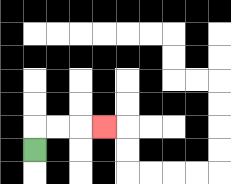{'start': '[1, 6]', 'end': '[4, 5]', 'path_directions': 'U,R,R,R', 'path_coordinates': '[[1, 6], [1, 5], [2, 5], [3, 5], [4, 5]]'}